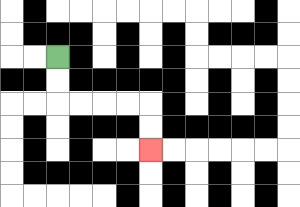{'start': '[2, 2]', 'end': '[6, 6]', 'path_directions': 'D,D,R,R,R,R,D,D', 'path_coordinates': '[[2, 2], [2, 3], [2, 4], [3, 4], [4, 4], [5, 4], [6, 4], [6, 5], [6, 6]]'}